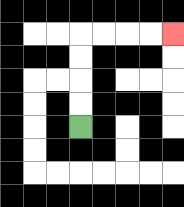{'start': '[3, 5]', 'end': '[7, 1]', 'path_directions': 'U,U,U,U,R,R,R,R', 'path_coordinates': '[[3, 5], [3, 4], [3, 3], [3, 2], [3, 1], [4, 1], [5, 1], [6, 1], [7, 1]]'}